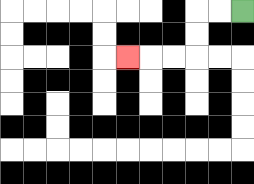{'start': '[10, 0]', 'end': '[5, 2]', 'path_directions': 'L,L,D,D,L,L,L', 'path_coordinates': '[[10, 0], [9, 0], [8, 0], [8, 1], [8, 2], [7, 2], [6, 2], [5, 2]]'}